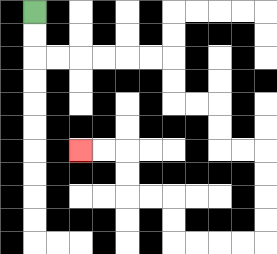{'start': '[1, 0]', 'end': '[3, 6]', 'path_directions': 'D,D,R,R,R,R,R,R,D,D,R,R,D,D,R,R,D,D,D,D,L,L,L,L,U,U,L,L,U,U,L,L', 'path_coordinates': '[[1, 0], [1, 1], [1, 2], [2, 2], [3, 2], [4, 2], [5, 2], [6, 2], [7, 2], [7, 3], [7, 4], [8, 4], [9, 4], [9, 5], [9, 6], [10, 6], [11, 6], [11, 7], [11, 8], [11, 9], [11, 10], [10, 10], [9, 10], [8, 10], [7, 10], [7, 9], [7, 8], [6, 8], [5, 8], [5, 7], [5, 6], [4, 6], [3, 6]]'}